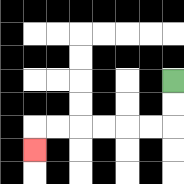{'start': '[7, 3]', 'end': '[1, 6]', 'path_directions': 'D,D,L,L,L,L,L,L,D', 'path_coordinates': '[[7, 3], [7, 4], [7, 5], [6, 5], [5, 5], [4, 5], [3, 5], [2, 5], [1, 5], [1, 6]]'}